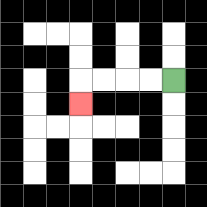{'start': '[7, 3]', 'end': '[3, 4]', 'path_directions': 'L,L,L,L,D', 'path_coordinates': '[[7, 3], [6, 3], [5, 3], [4, 3], [3, 3], [3, 4]]'}